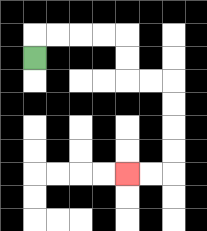{'start': '[1, 2]', 'end': '[5, 7]', 'path_directions': 'U,R,R,R,R,D,D,R,R,D,D,D,D,L,L', 'path_coordinates': '[[1, 2], [1, 1], [2, 1], [3, 1], [4, 1], [5, 1], [5, 2], [5, 3], [6, 3], [7, 3], [7, 4], [7, 5], [7, 6], [7, 7], [6, 7], [5, 7]]'}